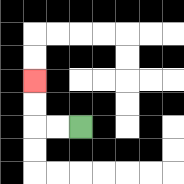{'start': '[3, 5]', 'end': '[1, 3]', 'path_directions': 'L,L,U,U', 'path_coordinates': '[[3, 5], [2, 5], [1, 5], [1, 4], [1, 3]]'}